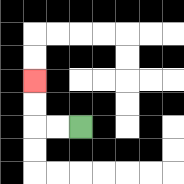{'start': '[3, 5]', 'end': '[1, 3]', 'path_directions': 'L,L,U,U', 'path_coordinates': '[[3, 5], [2, 5], [1, 5], [1, 4], [1, 3]]'}